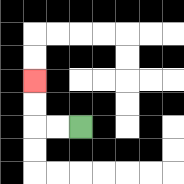{'start': '[3, 5]', 'end': '[1, 3]', 'path_directions': 'L,L,U,U', 'path_coordinates': '[[3, 5], [2, 5], [1, 5], [1, 4], [1, 3]]'}